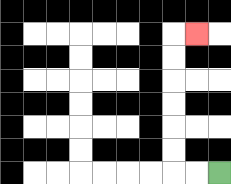{'start': '[9, 7]', 'end': '[8, 1]', 'path_directions': 'L,L,U,U,U,U,U,U,R', 'path_coordinates': '[[9, 7], [8, 7], [7, 7], [7, 6], [7, 5], [7, 4], [7, 3], [7, 2], [7, 1], [8, 1]]'}